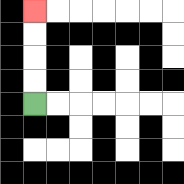{'start': '[1, 4]', 'end': '[1, 0]', 'path_directions': 'U,U,U,U', 'path_coordinates': '[[1, 4], [1, 3], [1, 2], [1, 1], [1, 0]]'}